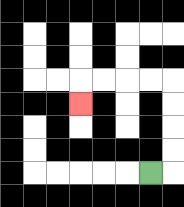{'start': '[6, 7]', 'end': '[3, 4]', 'path_directions': 'R,U,U,U,U,L,L,L,L,D', 'path_coordinates': '[[6, 7], [7, 7], [7, 6], [7, 5], [7, 4], [7, 3], [6, 3], [5, 3], [4, 3], [3, 3], [3, 4]]'}